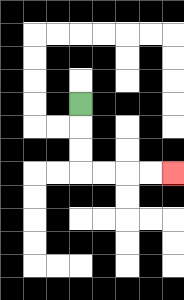{'start': '[3, 4]', 'end': '[7, 7]', 'path_directions': 'D,D,D,R,R,R,R', 'path_coordinates': '[[3, 4], [3, 5], [3, 6], [3, 7], [4, 7], [5, 7], [6, 7], [7, 7]]'}